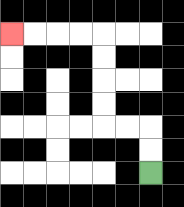{'start': '[6, 7]', 'end': '[0, 1]', 'path_directions': 'U,U,L,L,U,U,U,U,L,L,L,L', 'path_coordinates': '[[6, 7], [6, 6], [6, 5], [5, 5], [4, 5], [4, 4], [4, 3], [4, 2], [4, 1], [3, 1], [2, 1], [1, 1], [0, 1]]'}